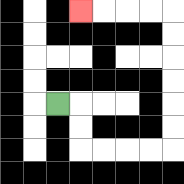{'start': '[2, 4]', 'end': '[3, 0]', 'path_directions': 'R,D,D,R,R,R,R,U,U,U,U,U,U,L,L,L,L', 'path_coordinates': '[[2, 4], [3, 4], [3, 5], [3, 6], [4, 6], [5, 6], [6, 6], [7, 6], [7, 5], [7, 4], [7, 3], [7, 2], [7, 1], [7, 0], [6, 0], [5, 0], [4, 0], [3, 0]]'}